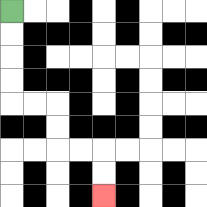{'start': '[0, 0]', 'end': '[4, 8]', 'path_directions': 'D,D,D,D,R,R,D,D,R,R,D,D', 'path_coordinates': '[[0, 0], [0, 1], [0, 2], [0, 3], [0, 4], [1, 4], [2, 4], [2, 5], [2, 6], [3, 6], [4, 6], [4, 7], [4, 8]]'}